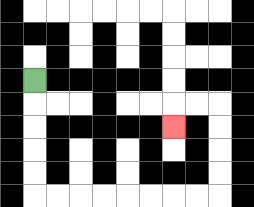{'start': '[1, 3]', 'end': '[7, 5]', 'path_directions': 'D,D,D,D,D,R,R,R,R,R,R,R,R,U,U,U,U,L,L,D', 'path_coordinates': '[[1, 3], [1, 4], [1, 5], [1, 6], [1, 7], [1, 8], [2, 8], [3, 8], [4, 8], [5, 8], [6, 8], [7, 8], [8, 8], [9, 8], [9, 7], [9, 6], [9, 5], [9, 4], [8, 4], [7, 4], [7, 5]]'}